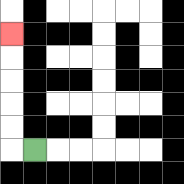{'start': '[1, 6]', 'end': '[0, 1]', 'path_directions': 'L,U,U,U,U,U', 'path_coordinates': '[[1, 6], [0, 6], [0, 5], [0, 4], [0, 3], [0, 2], [0, 1]]'}